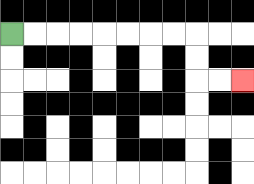{'start': '[0, 1]', 'end': '[10, 3]', 'path_directions': 'R,R,R,R,R,R,R,R,D,D,R,R', 'path_coordinates': '[[0, 1], [1, 1], [2, 1], [3, 1], [4, 1], [5, 1], [6, 1], [7, 1], [8, 1], [8, 2], [8, 3], [9, 3], [10, 3]]'}